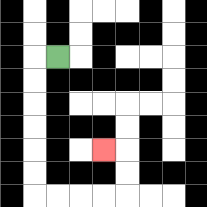{'start': '[2, 2]', 'end': '[4, 6]', 'path_directions': 'L,D,D,D,D,D,D,R,R,R,R,U,U,L', 'path_coordinates': '[[2, 2], [1, 2], [1, 3], [1, 4], [1, 5], [1, 6], [1, 7], [1, 8], [2, 8], [3, 8], [4, 8], [5, 8], [5, 7], [5, 6], [4, 6]]'}